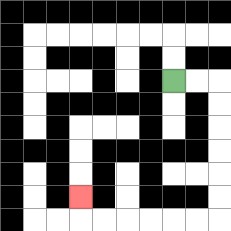{'start': '[7, 3]', 'end': '[3, 8]', 'path_directions': 'R,R,D,D,D,D,D,D,L,L,L,L,L,L,U', 'path_coordinates': '[[7, 3], [8, 3], [9, 3], [9, 4], [9, 5], [9, 6], [9, 7], [9, 8], [9, 9], [8, 9], [7, 9], [6, 9], [5, 9], [4, 9], [3, 9], [3, 8]]'}